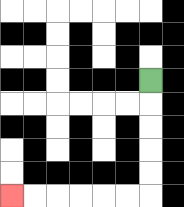{'start': '[6, 3]', 'end': '[0, 8]', 'path_directions': 'D,D,D,D,D,L,L,L,L,L,L', 'path_coordinates': '[[6, 3], [6, 4], [6, 5], [6, 6], [6, 7], [6, 8], [5, 8], [4, 8], [3, 8], [2, 8], [1, 8], [0, 8]]'}